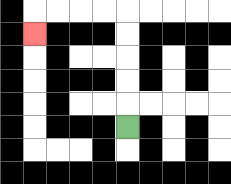{'start': '[5, 5]', 'end': '[1, 1]', 'path_directions': 'U,U,U,U,U,L,L,L,L,D', 'path_coordinates': '[[5, 5], [5, 4], [5, 3], [5, 2], [5, 1], [5, 0], [4, 0], [3, 0], [2, 0], [1, 0], [1, 1]]'}